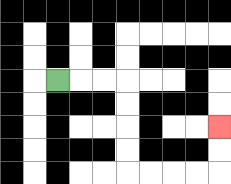{'start': '[2, 3]', 'end': '[9, 5]', 'path_directions': 'R,R,R,D,D,D,D,R,R,R,R,U,U', 'path_coordinates': '[[2, 3], [3, 3], [4, 3], [5, 3], [5, 4], [5, 5], [5, 6], [5, 7], [6, 7], [7, 7], [8, 7], [9, 7], [9, 6], [9, 5]]'}